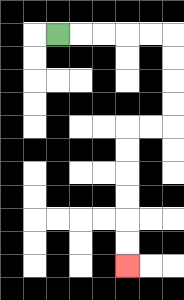{'start': '[2, 1]', 'end': '[5, 11]', 'path_directions': 'R,R,R,R,R,D,D,D,D,L,L,D,D,D,D,D,D', 'path_coordinates': '[[2, 1], [3, 1], [4, 1], [5, 1], [6, 1], [7, 1], [7, 2], [7, 3], [7, 4], [7, 5], [6, 5], [5, 5], [5, 6], [5, 7], [5, 8], [5, 9], [5, 10], [5, 11]]'}